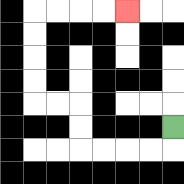{'start': '[7, 5]', 'end': '[5, 0]', 'path_directions': 'D,L,L,L,L,U,U,L,L,U,U,U,U,R,R,R,R', 'path_coordinates': '[[7, 5], [7, 6], [6, 6], [5, 6], [4, 6], [3, 6], [3, 5], [3, 4], [2, 4], [1, 4], [1, 3], [1, 2], [1, 1], [1, 0], [2, 0], [3, 0], [4, 0], [5, 0]]'}